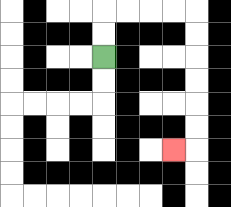{'start': '[4, 2]', 'end': '[7, 6]', 'path_directions': 'U,U,R,R,R,R,D,D,D,D,D,D,L', 'path_coordinates': '[[4, 2], [4, 1], [4, 0], [5, 0], [6, 0], [7, 0], [8, 0], [8, 1], [8, 2], [8, 3], [8, 4], [8, 5], [8, 6], [7, 6]]'}